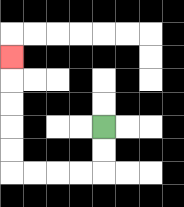{'start': '[4, 5]', 'end': '[0, 2]', 'path_directions': 'D,D,L,L,L,L,U,U,U,U,U', 'path_coordinates': '[[4, 5], [4, 6], [4, 7], [3, 7], [2, 7], [1, 7], [0, 7], [0, 6], [0, 5], [0, 4], [0, 3], [0, 2]]'}